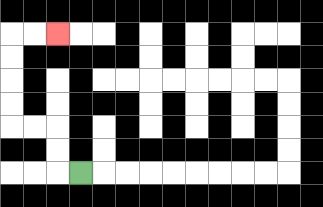{'start': '[3, 7]', 'end': '[2, 1]', 'path_directions': 'L,U,U,L,L,U,U,U,U,R,R', 'path_coordinates': '[[3, 7], [2, 7], [2, 6], [2, 5], [1, 5], [0, 5], [0, 4], [0, 3], [0, 2], [0, 1], [1, 1], [2, 1]]'}